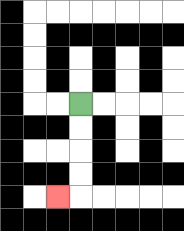{'start': '[3, 4]', 'end': '[2, 8]', 'path_directions': 'D,D,D,D,L', 'path_coordinates': '[[3, 4], [3, 5], [3, 6], [3, 7], [3, 8], [2, 8]]'}